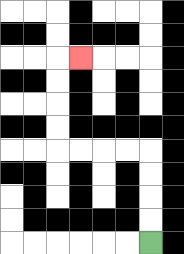{'start': '[6, 10]', 'end': '[3, 2]', 'path_directions': 'U,U,U,U,L,L,L,L,U,U,U,U,R', 'path_coordinates': '[[6, 10], [6, 9], [6, 8], [6, 7], [6, 6], [5, 6], [4, 6], [3, 6], [2, 6], [2, 5], [2, 4], [2, 3], [2, 2], [3, 2]]'}